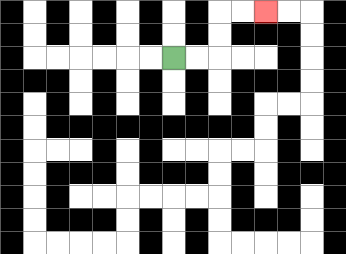{'start': '[7, 2]', 'end': '[11, 0]', 'path_directions': 'R,R,U,U,R,R', 'path_coordinates': '[[7, 2], [8, 2], [9, 2], [9, 1], [9, 0], [10, 0], [11, 0]]'}